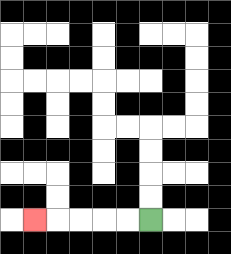{'start': '[6, 9]', 'end': '[1, 9]', 'path_directions': 'L,L,L,L,L', 'path_coordinates': '[[6, 9], [5, 9], [4, 9], [3, 9], [2, 9], [1, 9]]'}